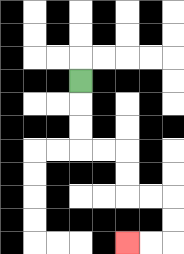{'start': '[3, 3]', 'end': '[5, 10]', 'path_directions': 'D,D,D,R,R,D,D,R,R,D,D,L,L', 'path_coordinates': '[[3, 3], [3, 4], [3, 5], [3, 6], [4, 6], [5, 6], [5, 7], [5, 8], [6, 8], [7, 8], [7, 9], [7, 10], [6, 10], [5, 10]]'}